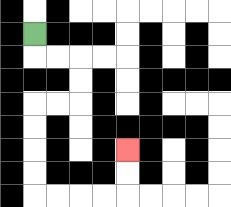{'start': '[1, 1]', 'end': '[5, 6]', 'path_directions': 'D,R,R,D,D,L,L,D,D,D,D,R,R,R,R,U,U', 'path_coordinates': '[[1, 1], [1, 2], [2, 2], [3, 2], [3, 3], [3, 4], [2, 4], [1, 4], [1, 5], [1, 6], [1, 7], [1, 8], [2, 8], [3, 8], [4, 8], [5, 8], [5, 7], [5, 6]]'}